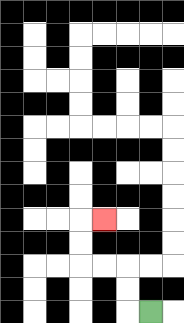{'start': '[6, 13]', 'end': '[4, 9]', 'path_directions': 'L,U,U,L,L,U,U,R', 'path_coordinates': '[[6, 13], [5, 13], [5, 12], [5, 11], [4, 11], [3, 11], [3, 10], [3, 9], [4, 9]]'}